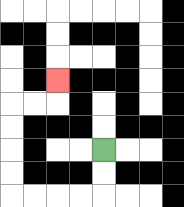{'start': '[4, 6]', 'end': '[2, 3]', 'path_directions': 'D,D,L,L,L,L,U,U,U,U,R,R,U', 'path_coordinates': '[[4, 6], [4, 7], [4, 8], [3, 8], [2, 8], [1, 8], [0, 8], [0, 7], [0, 6], [0, 5], [0, 4], [1, 4], [2, 4], [2, 3]]'}